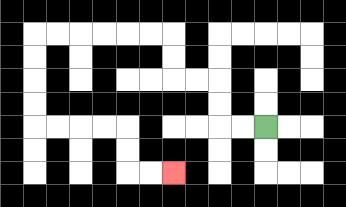{'start': '[11, 5]', 'end': '[7, 7]', 'path_directions': 'L,L,U,U,L,L,U,U,L,L,L,L,L,L,D,D,D,D,R,R,R,R,D,D,R,R', 'path_coordinates': '[[11, 5], [10, 5], [9, 5], [9, 4], [9, 3], [8, 3], [7, 3], [7, 2], [7, 1], [6, 1], [5, 1], [4, 1], [3, 1], [2, 1], [1, 1], [1, 2], [1, 3], [1, 4], [1, 5], [2, 5], [3, 5], [4, 5], [5, 5], [5, 6], [5, 7], [6, 7], [7, 7]]'}